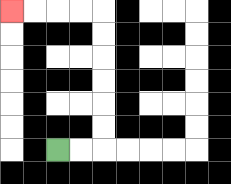{'start': '[2, 6]', 'end': '[0, 0]', 'path_directions': 'R,R,U,U,U,U,U,U,L,L,L,L', 'path_coordinates': '[[2, 6], [3, 6], [4, 6], [4, 5], [4, 4], [4, 3], [4, 2], [4, 1], [4, 0], [3, 0], [2, 0], [1, 0], [0, 0]]'}